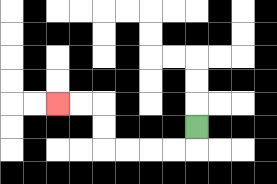{'start': '[8, 5]', 'end': '[2, 4]', 'path_directions': 'D,L,L,L,L,U,U,L,L', 'path_coordinates': '[[8, 5], [8, 6], [7, 6], [6, 6], [5, 6], [4, 6], [4, 5], [4, 4], [3, 4], [2, 4]]'}